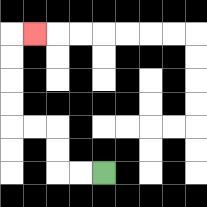{'start': '[4, 7]', 'end': '[1, 1]', 'path_directions': 'L,L,U,U,L,L,U,U,U,U,R', 'path_coordinates': '[[4, 7], [3, 7], [2, 7], [2, 6], [2, 5], [1, 5], [0, 5], [0, 4], [0, 3], [0, 2], [0, 1], [1, 1]]'}